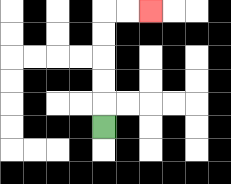{'start': '[4, 5]', 'end': '[6, 0]', 'path_directions': 'U,U,U,U,U,R,R', 'path_coordinates': '[[4, 5], [4, 4], [4, 3], [4, 2], [4, 1], [4, 0], [5, 0], [6, 0]]'}